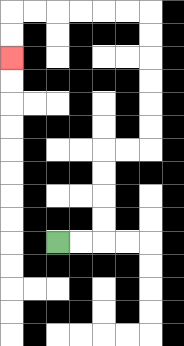{'start': '[2, 10]', 'end': '[0, 2]', 'path_directions': 'R,R,U,U,U,U,R,R,U,U,U,U,U,U,L,L,L,L,L,L,D,D', 'path_coordinates': '[[2, 10], [3, 10], [4, 10], [4, 9], [4, 8], [4, 7], [4, 6], [5, 6], [6, 6], [6, 5], [6, 4], [6, 3], [6, 2], [6, 1], [6, 0], [5, 0], [4, 0], [3, 0], [2, 0], [1, 0], [0, 0], [0, 1], [0, 2]]'}